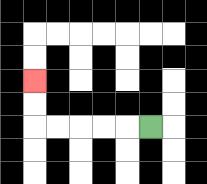{'start': '[6, 5]', 'end': '[1, 3]', 'path_directions': 'L,L,L,L,L,U,U', 'path_coordinates': '[[6, 5], [5, 5], [4, 5], [3, 5], [2, 5], [1, 5], [1, 4], [1, 3]]'}